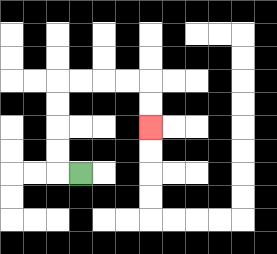{'start': '[3, 7]', 'end': '[6, 5]', 'path_directions': 'L,U,U,U,U,R,R,R,R,D,D', 'path_coordinates': '[[3, 7], [2, 7], [2, 6], [2, 5], [2, 4], [2, 3], [3, 3], [4, 3], [5, 3], [6, 3], [6, 4], [6, 5]]'}